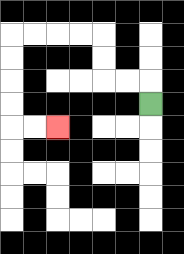{'start': '[6, 4]', 'end': '[2, 5]', 'path_directions': 'U,L,L,U,U,L,L,L,L,D,D,D,D,R,R', 'path_coordinates': '[[6, 4], [6, 3], [5, 3], [4, 3], [4, 2], [4, 1], [3, 1], [2, 1], [1, 1], [0, 1], [0, 2], [0, 3], [0, 4], [0, 5], [1, 5], [2, 5]]'}